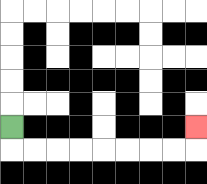{'start': '[0, 5]', 'end': '[8, 5]', 'path_directions': 'D,R,R,R,R,R,R,R,R,U', 'path_coordinates': '[[0, 5], [0, 6], [1, 6], [2, 6], [3, 6], [4, 6], [5, 6], [6, 6], [7, 6], [8, 6], [8, 5]]'}